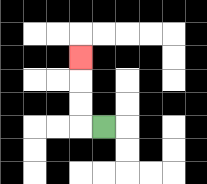{'start': '[4, 5]', 'end': '[3, 2]', 'path_directions': 'L,U,U,U', 'path_coordinates': '[[4, 5], [3, 5], [3, 4], [3, 3], [3, 2]]'}